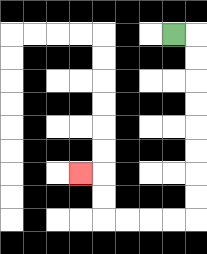{'start': '[7, 1]', 'end': '[3, 7]', 'path_directions': 'R,D,D,D,D,D,D,D,D,L,L,L,L,U,U,L', 'path_coordinates': '[[7, 1], [8, 1], [8, 2], [8, 3], [8, 4], [8, 5], [8, 6], [8, 7], [8, 8], [8, 9], [7, 9], [6, 9], [5, 9], [4, 9], [4, 8], [4, 7], [3, 7]]'}